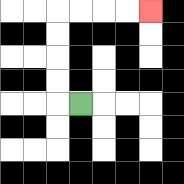{'start': '[3, 4]', 'end': '[6, 0]', 'path_directions': 'L,U,U,U,U,R,R,R,R', 'path_coordinates': '[[3, 4], [2, 4], [2, 3], [2, 2], [2, 1], [2, 0], [3, 0], [4, 0], [5, 0], [6, 0]]'}